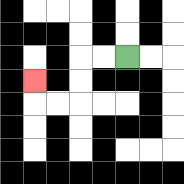{'start': '[5, 2]', 'end': '[1, 3]', 'path_directions': 'L,L,D,D,L,L,U', 'path_coordinates': '[[5, 2], [4, 2], [3, 2], [3, 3], [3, 4], [2, 4], [1, 4], [1, 3]]'}